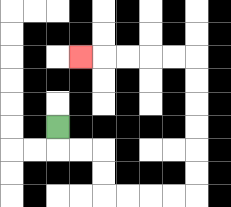{'start': '[2, 5]', 'end': '[3, 2]', 'path_directions': 'D,R,R,D,D,R,R,R,R,U,U,U,U,U,U,L,L,L,L,L', 'path_coordinates': '[[2, 5], [2, 6], [3, 6], [4, 6], [4, 7], [4, 8], [5, 8], [6, 8], [7, 8], [8, 8], [8, 7], [8, 6], [8, 5], [8, 4], [8, 3], [8, 2], [7, 2], [6, 2], [5, 2], [4, 2], [3, 2]]'}